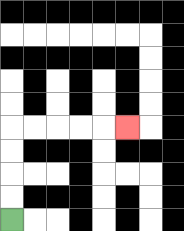{'start': '[0, 9]', 'end': '[5, 5]', 'path_directions': 'U,U,U,U,R,R,R,R,R', 'path_coordinates': '[[0, 9], [0, 8], [0, 7], [0, 6], [0, 5], [1, 5], [2, 5], [3, 5], [4, 5], [5, 5]]'}